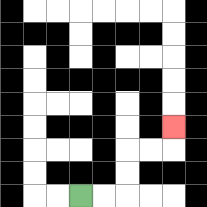{'start': '[3, 8]', 'end': '[7, 5]', 'path_directions': 'R,R,U,U,R,R,U', 'path_coordinates': '[[3, 8], [4, 8], [5, 8], [5, 7], [5, 6], [6, 6], [7, 6], [7, 5]]'}